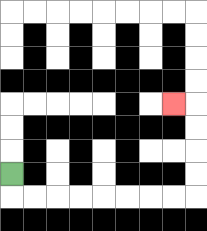{'start': '[0, 7]', 'end': '[7, 4]', 'path_directions': 'D,R,R,R,R,R,R,R,R,U,U,U,U,L', 'path_coordinates': '[[0, 7], [0, 8], [1, 8], [2, 8], [3, 8], [4, 8], [5, 8], [6, 8], [7, 8], [8, 8], [8, 7], [8, 6], [8, 5], [8, 4], [7, 4]]'}